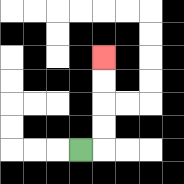{'start': '[3, 6]', 'end': '[4, 2]', 'path_directions': 'R,U,U,U,U', 'path_coordinates': '[[3, 6], [4, 6], [4, 5], [4, 4], [4, 3], [4, 2]]'}